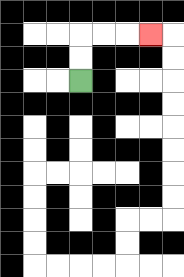{'start': '[3, 3]', 'end': '[6, 1]', 'path_directions': 'U,U,R,R,R', 'path_coordinates': '[[3, 3], [3, 2], [3, 1], [4, 1], [5, 1], [6, 1]]'}